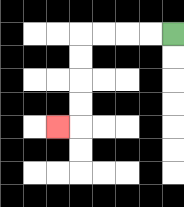{'start': '[7, 1]', 'end': '[2, 5]', 'path_directions': 'L,L,L,L,D,D,D,D,L', 'path_coordinates': '[[7, 1], [6, 1], [5, 1], [4, 1], [3, 1], [3, 2], [3, 3], [3, 4], [3, 5], [2, 5]]'}